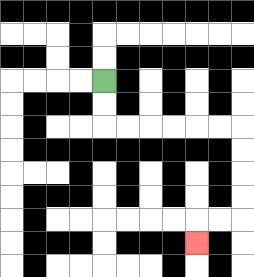{'start': '[4, 3]', 'end': '[8, 10]', 'path_directions': 'D,D,R,R,R,R,R,R,D,D,D,D,L,L,D', 'path_coordinates': '[[4, 3], [4, 4], [4, 5], [5, 5], [6, 5], [7, 5], [8, 5], [9, 5], [10, 5], [10, 6], [10, 7], [10, 8], [10, 9], [9, 9], [8, 9], [8, 10]]'}